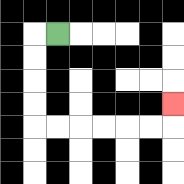{'start': '[2, 1]', 'end': '[7, 4]', 'path_directions': 'L,D,D,D,D,R,R,R,R,R,R,U', 'path_coordinates': '[[2, 1], [1, 1], [1, 2], [1, 3], [1, 4], [1, 5], [2, 5], [3, 5], [4, 5], [5, 5], [6, 5], [7, 5], [7, 4]]'}